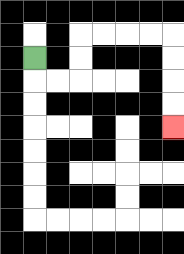{'start': '[1, 2]', 'end': '[7, 5]', 'path_directions': 'D,R,R,U,U,R,R,R,R,D,D,D,D', 'path_coordinates': '[[1, 2], [1, 3], [2, 3], [3, 3], [3, 2], [3, 1], [4, 1], [5, 1], [6, 1], [7, 1], [7, 2], [7, 3], [7, 4], [7, 5]]'}